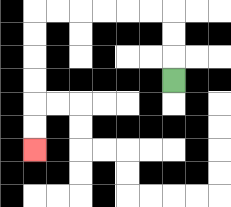{'start': '[7, 3]', 'end': '[1, 6]', 'path_directions': 'U,U,U,L,L,L,L,L,L,D,D,D,D,D,D', 'path_coordinates': '[[7, 3], [7, 2], [7, 1], [7, 0], [6, 0], [5, 0], [4, 0], [3, 0], [2, 0], [1, 0], [1, 1], [1, 2], [1, 3], [1, 4], [1, 5], [1, 6]]'}